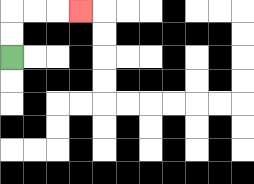{'start': '[0, 2]', 'end': '[3, 0]', 'path_directions': 'U,U,R,R,R', 'path_coordinates': '[[0, 2], [0, 1], [0, 0], [1, 0], [2, 0], [3, 0]]'}